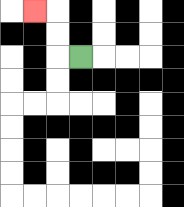{'start': '[3, 2]', 'end': '[1, 0]', 'path_directions': 'L,U,U,L', 'path_coordinates': '[[3, 2], [2, 2], [2, 1], [2, 0], [1, 0]]'}